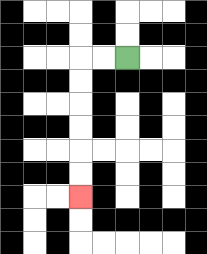{'start': '[5, 2]', 'end': '[3, 8]', 'path_directions': 'L,L,D,D,D,D,D,D', 'path_coordinates': '[[5, 2], [4, 2], [3, 2], [3, 3], [3, 4], [3, 5], [3, 6], [3, 7], [3, 8]]'}